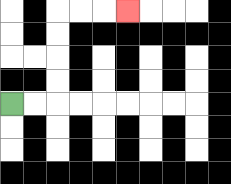{'start': '[0, 4]', 'end': '[5, 0]', 'path_directions': 'R,R,U,U,U,U,R,R,R', 'path_coordinates': '[[0, 4], [1, 4], [2, 4], [2, 3], [2, 2], [2, 1], [2, 0], [3, 0], [4, 0], [5, 0]]'}